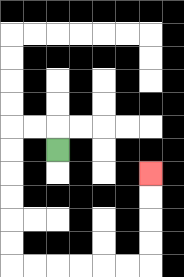{'start': '[2, 6]', 'end': '[6, 7]', 'path_directions': 'U,L,L,D,D,D,D,D,D,R,R,R,R,R,R,U,U,U,U', 'path_coordinates': '[[2, 6], [2, 5], [1, 5], [0, 5], [0, 6], [0, 7], [0, 8], [0, 9], [0, 10], [0, 11], [1, 11], [2, 11], [3, 11], [4, 11], [5, 11], [6, 11], [6, 10], [6, 9], [6, 8], [6, 7]]'}